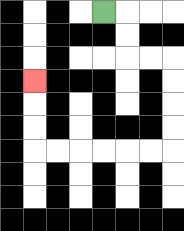{'start': '[4, 0]', 'end': '[1, 3]', 'path_directions': 'R,D,D,R,R,D,D,D,D,L,L,L,L,L,L,U,U,U', 'path_coordinates': '[[4, 0], [5, 0], [5, 1], [5, 2], [6, 2], [7, 2], [7, 3], [7, 4], [7, 5], [7, 6], [6, 6], [5, 6], [4, 6], [3, 6], [2, 6], [1, 6], [1, 5], [1, 4], [1, 3]]'}